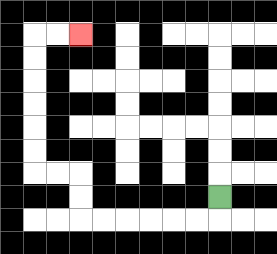{'start': '[9, 8]', 'end': '[3, 1]', 'path_directions': 'D,L,L,L,L,L,L,U,U,L,L,U,U,U,U,U,U,R,R', 'path_coordinates': '[[9, 8], [9, 9], [8, 9], [7, 9], [6, 9], [5, 9], [4, 9], [3, 9], [3, 8], [3, 7], [2, 7], [1, 7], [1, 6], [1, 5], [1, 4], [1, 3], [1, 2], [1, 1], [2, 1], [3, 1]]'}